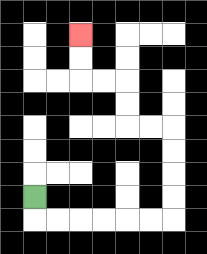{'start': '[1, 8]', 'end': '[3, 1]', 'path_directions': 'D,R,R,R,R,R,R,U,U,U,U,L,L,U,U,L,L,U,U', 'path_coordinates': '[[1, 8], [1, 9], [2, 9], [3, 9], [4, 9], [5, 9], [6, 9], [7, 9], [7, 8], [7, 7], [7, 6], [7, 5], [6, 5], [5, 5], [5, 4], [5, 3], [4, 3], [3, 3], [3, 2], [3, 1]]'}